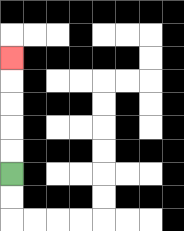{'start': '[0, 7]', 'end': '[0, 2]', 'path_directions': 'U,U,U,U,U', 'path_coordinates': '[[0, 7], [0, 6], [0, 5], [0, 4], [0, 3], [0, 2]]'}